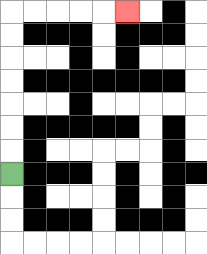{'start': '[0, 7]', 'end': '[5, 0]', 'path_directions': 'U,U,U,U,U,U,U,R,R,R,R,R', 'path_coordinates': '[[0, 7], [0, 6], [0, 5], [0, 4], [0, 3], [0, 2], [0, 1], [0, 0], [1, 0], [2, 0], [3, 0], [4, 0], [5, 0]]'}